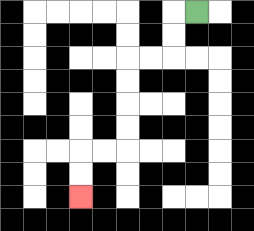{'start': '[8, 0]', 'end': '[3, 8]', 'path_directions': 'L,D,D,L,L,D,D,D,D,L,L,D,D', 'path_coordinates': '[[8, 0], [7, 0], [7, 1], [7, 2], [6, 2], [5, 2], [5, 3], [5, 4], [5, 5], [5, 6], [4, 6], [3, 6], [3, 7], [3, 8]]'}